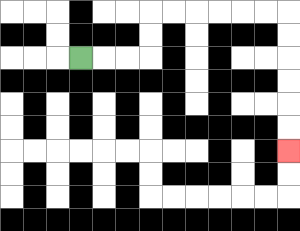{'start': '[3, 2]', 'end': '[12, 6]', 'path_directions': 'R,R,R,U,U,R,R,R,R,R,R,D,D,D,D,D,D', 'path_coordinates': '[[3, 2], [4, 2], [5, 2], [6, 2], [6, 1], [6, 0], [7, 0], [8, 0], [9, 0], [10, 0], [11, 0], [12, 0], [12, 1], [12, 2], [12, 3], [12, 4], [12, 5], [12, 6]]'}